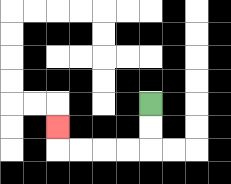{'start': '[6, 4]', 'end': '[2, 5]', 'path_directions': 'D,D,L,L,L,L,U', 'path_coordinates': '[[6, 4], [6, 5], [6, 6], [5, 6], [4, 6], [3, 6], [2, 6], [2, 5]]'}